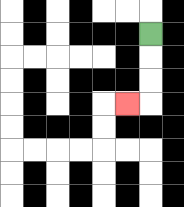{'start': '[6, 1]', 'end': '[5, 4]', 'path_directions': 'D,D,D,L', 'path_coordinates': '[[6, 1], [6, 2], [6, 3], [6, 4], [5, 4]]'}